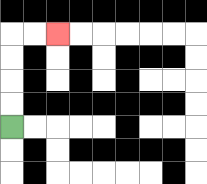{'start': '[0, 5]', 'end': '[2, 1]', 'path_directions': 'U,U,U,U,R,R', 'path_coordinates': '[[0, 5], [0, 4], [0, 3], [0, 2], [0, 1], [1, 1], [2, 1]]'}